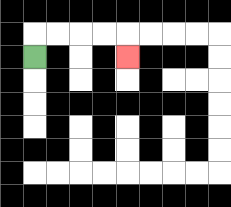{'start': '[1, 2]', 'end': '[5, 2]', 'path_directions': 'U,R,R,R,R,D', 'path_coordinates': '[[1, 2], [1, 1], [2, 1], [3, 1], [4, 1], [5, 1], [5, 2]]'}